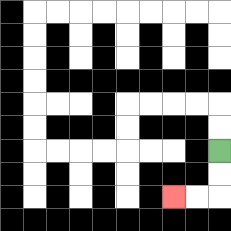{'start': '[9, 6]', 'end': '[7, 8]', 'path_directions': 'D,D,L,L', 'path_coordinates': '[[9, 6], [9, 7], [9, 8], [8, 8], [7, 8]]'}